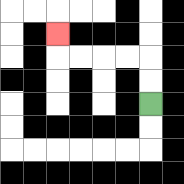{'start': '[6, 4]', 'end': '[2, 1]', 'path_directions': 'U,U,L,L,L,L,U', 'path_coordinates': '[[6, 4], [6, 3], [6, 2], [5, 2], [4, 2], [3, 2], [2, 2], [2, 1]]'}